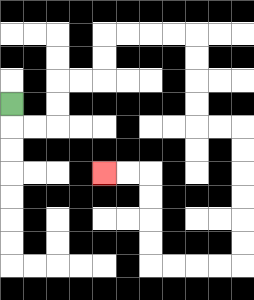{'start': '[0, 4]', 'end': '[4, 7]', 'path_directions': 'D,R,R,U,U,R,R,U,U,R,R,R,R,D,D,D,D,R,R,D,D,D,D,D,D,L,L,L,L,U,U,U,U,L,L', 'path_coordinates': '[[0, 4], [0, 5], [1, 5], [2, 5], [2, 4], [2, 3], [3, 3], [4, 3], [4, 2], [4, 1], [5, 1], [6, 1], [7, 1], [8, 1], [8, 2], [8, 3], [8, 4], [8, 5], [9, 5], [10, 5], [10, 6], [10, 7], [10, 8], [10, 9], [10, 10], [10, 11], [9, 11], [8, 11], [7, 11], [6, 11], [6, 10], [6, 9], [6, 8], [6, 7], [5, 7], [4, 7]]'}